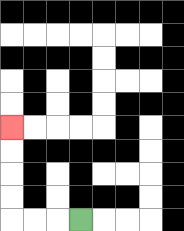{'start': '[3, 9]', 'end': '[0, 5]', 'path_directions': 'L,L,L,U,U,U,U', 'path_coordinates': '[[3, 9], [2, 9], [1, 9], [0, 9], [0, 8], [0, 7], [0, 6], [0, 5]]'}